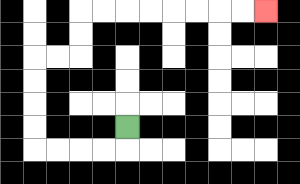{'start': '[5, 5]', 'end': '[11, 0]', 'path_directions': 'D,L,L,L,L,U,U,U,U,R,R,U,U,R,R,R,R,R,R,R,R', 'path_coordinates': '[[5, 5], [5, 6], [4, 6], [3, 6], [2, 6], [1, 6], [1, 5], [1, 4], [1, 3], [1, 2], [2, 2], [3, 2], [3, 1], [3, 0], [4, 0], [5, 0], [6, 0], [7, 0], [8, 0], [9, 0], [10, 0], [11, 0]]'}